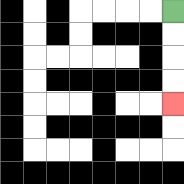{'start': '[7, 0]', 'end': '[7, 4]', 'path_directions': 'D,D,D,D', 'path_coordinates': '[[7, 0], [7, 1], [7, 2], [7, 3], [7, 4]]'}